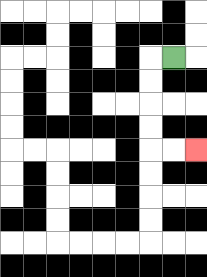{'start': '[7, 2]', 'end': '[8, 6]', 'path_directions': 'L,D,D,D,D,R,R', 'path_coordinates': '[[7, 2], [6, 2], [6, 3], [6, 4], [6, 5], [6, 6], [7, 6], [8, 6]]'}